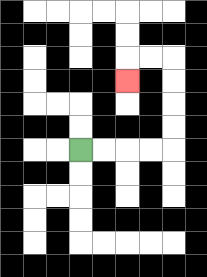{'start': '[3, 6]', 'end': '[5, 3]', 'path_directions': 'R,R,R,R,U,U,U,U,L,L,D', 'path_coordinates': '[[3, 6], [4, 6], [5, 6], [6, 6], [7, 6], [7, 5], [7, 4], [7, 3], [7, 2], [6, 2], [5, 2], [5, 3]]'}